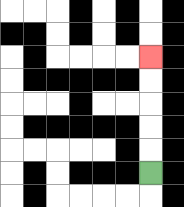{'start': '[6, 7]', 'end': '[6, 2]', 'path_directions': 'U,U,U,U,U', 'path_coordinates': '[[6, 7], [6, 6], [6, 5], [6, 4], [6, 3], [6, 2]]'}